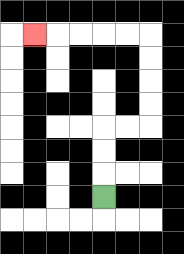{'start': '[4, 8]', 'end': '[1, 1]', 'path_directions': 'U,U,U,R,R,U,U,U,U,L,L,L,L,L', 'path_coordinates': '[[4, 8], [4, 7], [4, 6], [4, 5], [5, 5], [6, 5], [6, 4], [6, 3], [6, 2], [6, 1], [5, 1], [4, 1], [3, 1], [2, 1], [1, 1]]'}